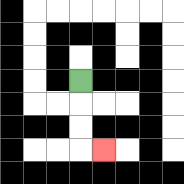{'start': '[3, 3]', 'end': '[4, 6]', 'path_directions': 'D,D,D,R', 'path_coordinates': '[[3, 3], [3, 4], [3, 5], [3, 6], [4, 6]]'}